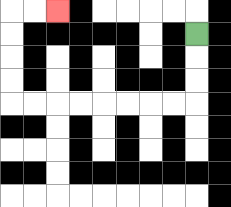{'start': '[8, 1]', 'end': '[2, 0]', 'path_directions': 'D,D,D,L,L,L,L,L,L,L,L,U,U,U,U,R,R', 'path_coordinates': '[[8, 1], [8, 2], [8, 3], [8, 4], [7, 4], [6, 4], [5, 4], [4, 4], [3, 4], [2, 4], [1, 4], [0, 4], [0, 3], [0, 2], [0, 1], [0, 0], [1, 0], [2, 0]]'}